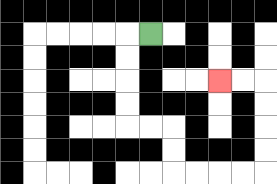{'start': '[6, 1]', 'end': '[9, 3]', 'path_directions': 'L,D,D,D,D,R,R,D,D,R,R,R,R,U,U,U,U,L,L', 'path_coordinates': '[[6, 1], [5, 1], [5, 2], [5, 3], [5, 4], [5, 5], [6, 5], [7, 5], [7, 6], [7, 7], [8, 7], [9, 7], [10, 7], [11, 7], [11, 6], [11, 5], [11, 4], [11, 3], [10, 3], [9, 3]]'}